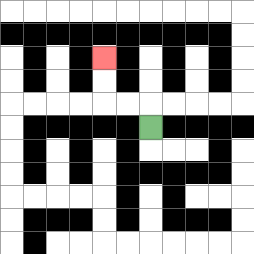{'start': '[6, 5]', 'end': '[4, 2]', 'path_directions': 'U,L,L,U,U', 'path_coordinates': '[[6, 5], [6, 4], [5, 4], [4, 4], [4, 3], [4, 2]]'}